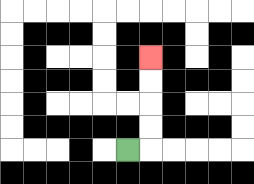{'start': '[5, 6]', 'end': '[6, 2]', 'path_directions': 'R,U,U,U,U', 'path_coordinates': '[[5, 6], [6, 6], [6, 5], [6, 4], [6, 3], [6, 2]]'}